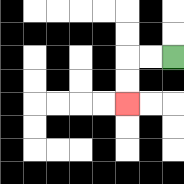{'start': '[7, 2]', 'end': '[5, 4]', 'path_directions': 'L,L,D,D', 'path_coordinates': '[[7, 2], [6, 2], [5, 2], [5, 3], [5, 4]]'}